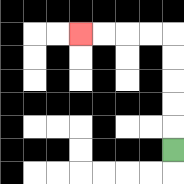{'start': '[7, 6]', 'end': '[3, 1]', 'path_directions': 'U,U,U,U,U,L,L,L,L', 'path_coordinates': '[[7, 6], [7, 5], [7, 4], [7, 3], [7, 2], [7, 1], [6, 1], [5, 1], [4, 1], [3, 1]]'}